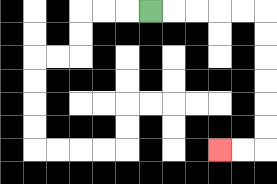{'start': '[6, 0]', 'end': '[9, 6]', 'path_directions': 'R,R,R,R,R,D,D,D,D,D,D,L,L', 'path_coordinates': '[[6, 0], [7, 0], [8, 0], [9, 0], [10, 0], [11, 0], [11, 1], [11, 2], [11, 3], [11, 4], [11, 5], [11, 6], [10, 6], [9, 6]]'}